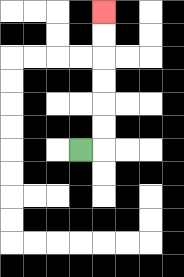{'start': '[3, 6]', 'end': '[4, 0]', 'path_directions': 'R,U,U,U,U,U,U', 'path_coordinates': '[[3, 6], [4, 6], [4, 5], [4, 4], [4, 3], [4, 2], [4, 1], [4, 0]]'}